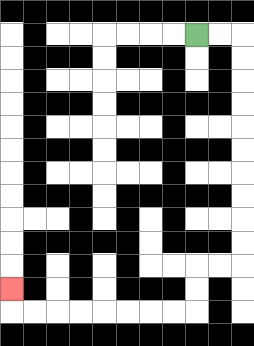{'start': '[8, 1]', 'end': '[0, 12]', 'path_directions': 'R,R,D,D,D,D,D,D,D,D,D,D,L,L,D,D,L,L,L,L,L,L,L,L,U', 'path_coordinates': '[[8, 1], [9, 1], [10, 1], [10, 2], [10, 3], [10, 4], [10, 5], [10, 6], [10, 7], [10, 8], [10, 9], [10, 10], [10, 11], [9, 11], [8, 11], [8, 12], [8, 13], [7, 13], [6, 13], [5, 13], [4, 13], [3, 13], [2, 13], [1, 13], [0, 13], [0, 12]]'}